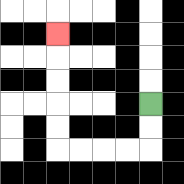{'start': '[6, 4]', 'end': '[2, 1]', 'path_directions': 'D,D,L,L,L,L,U,U,U,U,U', 'path_coordinates': '[[6, 4], [6, 5], [6, 6], [5, 6], [4, 6], [3, 6], [2, 6], [2, 5], [2, 4], [2, 3], [2, 2], [2, 1]]'}